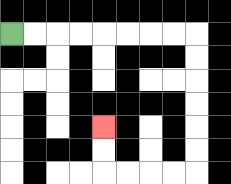{'start': '[0, 1]', 'end': '[4, 5]', 'path_directions': 'R,R,R,R,R,R,R,R,D,D,D,D,D,D,L,L,L,L,U,U', 'path_coordinates': '[[0, 1], [1, 1], [2, 1], [3, 1], [4, 1], [5, 1], [6, 1], [7, 1], [8, 1], [8, 2], [8, 3], [8, 4], [8, 5], [8, 6], [8, 7], [7, 7], [6, 7], [5, 7], [4, 7], [4, 6], [4, 5]]'}